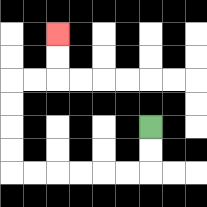{'start': '[6, 5]', 'end': '[2, 1]', 'path_directions': 'D,D,L,L,L,L,L,L,U,U,U,U,R,R,U,U', 'path_coordinates': '[[6, 5], [6, 6], [6, 7], [5, 7], [4, 7], [3, 7], [2, 7], [1, 7], [0, 7], [0, 6], [0, 5], [0, 4], [0, 3], [1, 3], [2, 3], [2, 2], [2, 1]]'}